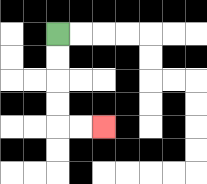{'start': '[2, 1]', 'end': '[4, 5]', 'path_directions': 'D,D,D,D,R,R', 'path_coordinates': '[[2, 1], [2, 2], [2, 3], [2, 4], [2, 5], [3, 5], [4, 5]]'}